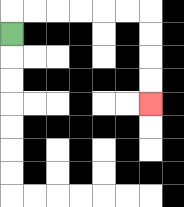{'start': '[0, 1]', 'end': '[6, 4]', 'path_directions': 'U,R,R,R,R,R,R,D,D,D,D', 'path_coordinates': '[[0, 1], [0, 0], [1, 0], [2, 0], [3, 0], [4, 0], [5, 0], [6, 0], [6, 1], [6, 2], [6, 3], [6, 4]]'}